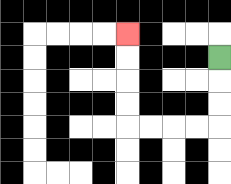{'start': '[9, 2]', 'end': '[5, 1]', 'path_directions': 'D,D,D,L,L,L,L,U,U,U,U', 'path_coordinates': '[[9, 2], [9, 3], [9, 4], [9, 5], [8, 5], [7, 5], [6, 5], [5, 5], [5, 4], [5, 3], [5, 2], [5, 1]]'}